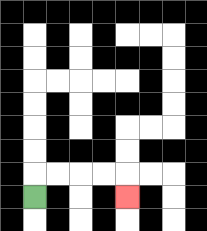{'start': '[1, 8]', 'end': '[5, 8]', 'path_directions': 'U,R,R,R,R,D', 'path_coordinates': '[[1, 8], [1, 7], [2, 7], [3, 7], [4, 7], [5, 7], [5, 8]]'}